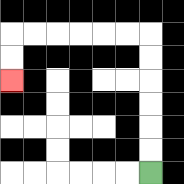{'start': '[6, 7]', 'end': '[0, 3]', 'path_directions': 'U,U,U,U,U,U,L,L,L,L,L,L,D,D', 'path_coordinates': '[[6, 7], [6, 6], [6, 5], [6, 4], [6, 3], [6, 2], [6, 1], [5, 1], [4, 1], [3, 1], [2, 1], [1, 1], [0, 1], [0, 2], [0, 3]]'}